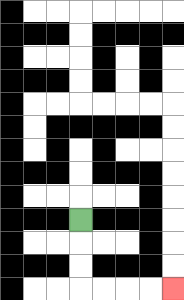{'start': '[3, 9]', 'end': '[7, 12]', 'path_directions': 'D,D,D,R,R,R,R', 'path_coordinates': '[[3, 9], [3, 10], [3, 11], [3, 12], [4, 12], [5, 12], [6, 12], [7, 12]]'}